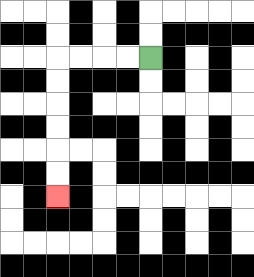{'start': '[6, 2]', 'end': '[2, 8]', 'path_directions': 'L,L,L,L,D,D,D,D,D,D', 'path_coordinates': '[[6, 2], [5, 2], [4, 2], [3, 2], [2, 2], [2, 3], [2, 4], [2, 5], [2, 6], [2, 7], [2, 8]]'}